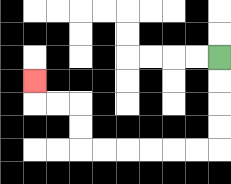{'start': '[9, 2]', 'end': '[1, 3]', 'path_directions': 'D,D,D,D,L,L,L,L,L,L,U,U,L,L,U', 'path_coordinates': '[[9, 2], [9, 3], [9, 4], [9, 5], [9, 6], [8, 6], [7, 6], [6, 6], [5, 6], [4, 6], [3, 6], [3, 5], [3, 4], [2, 4], [1, 4], [1, 3]]'}